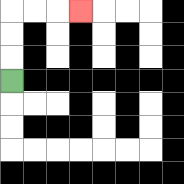{'start': '[0, 3]', 'end': '[3, 0]', 'path_directions': 'U,U,U,R,R,R', 'path_coordinates': '[[0, 3], [0, 2], [0, 1], [0, 0], [1, 0], [2, 0], [3, 0]]'}